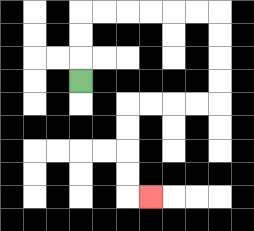{'start': '[3, 3]', 'end': '[6, 8]', 'path_directions': 'U,U,U,R,R,R,R,R,R,D,D,D,D,L,L,L,L,D,D,D,D,R', 'path_coordinates': '[[3, 3], [3, 2], [3, 1], [3, 0], [4, 0], [5, 0], [6, 0], [7, 0], [8, 0], [9, 0], [9, 1], [9, 2], [9, 3], [9, 4], [8, 4], [7, 4], [6, 4], [5, 4], [5, 5], [5, 6], [5, 7], [5, 8], [6, 8]]'}